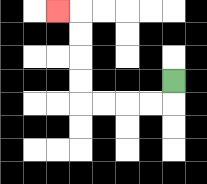{'start': '[7, 3]', 'end': '[2, 0]', 'path_directions': 'D,L,L,L,L,U,U,U,U,L', 'path_coordinates': '[[7, 3], [7, 4], [6, 4], [5, 4], [4, 4], [3, 4], [3, 3], [3, 2], [3, 1], [3, 0], [2, 0]]'}